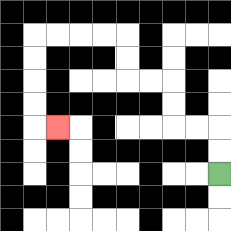{'start': '[9, 7]', 'end': '[2, 5]', 'path_directions': 'U,U,L,L,U,U,L,L,U,U,L,L,L,L,D,D,D,D,R', 'path_coordinates': '[[9, 7], [9, 6], [9, 5], [8, 5], [7, 5], [7, 4], [7, 3], [6, 3], [5, 3], [5, 2], [5, 1], [4, 1], [3, 1], [2, 1], [1, 1], [1, 2], [1, 3], [1, 4], [1, 5], [2, 5]]'}